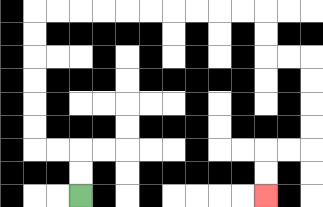{'start': '[3, 8]', 'end': '[11, 8]', 'path_directions': 'U,U,L,L,U,U,U,U,U,U,R,R,R,R,R,R,R,R,R,R,D,D,R,R,D,D,D,D,L,L,D,D', 'path_coordinates': '[[3, 8], [3, 7], [3, 6], [2, 6], [1, 6], [1, 5], [1, 4], [1, 3], [1, 2], [1, 1], [1, 0], [2, 0], [3, 0], [4, 0], [5, 0], [6, 0], [7, 0], [8, 0], [9, 0], [10, 0], [11, 0], [11, 1], [11, 2], [12, 2], [13, 2], [13, 3], [13, 4], [13, 5], [13, 6], [12, 6], [11, 6], [11, 7], [11, 8]]'}